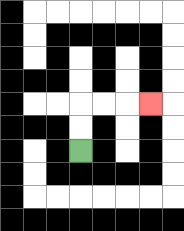{'start': '[3, 6]', 'end': '[6, 4]', 'path_directions': 'U,U,R,R,R', 'path_coordinates': '[[3, 6], [3, 5], [3, 4], [4, 4], [5, 4], [6, 4]]'}